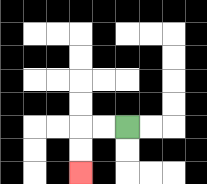{'start': '[5, 5]', 'end': '[3, 7]', 'path_directions': 'L,L,D,D', 'path_coordinates': '[[5, 5], [4, 5], [3, 5], [3, 6], [3, 7]]'}